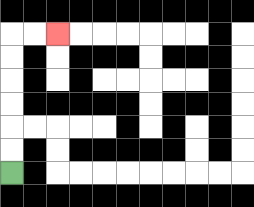{'start': '[0, 7]', 'end': '[2, 1]', 'path_directions': 'U,U,U,U,U,U,R,R', 'path_coordinates': '[[0, 7], [0, 6], [0, 5], [0, 4], [0, 3], [0, 2], [0, 1], [1, 1], [2, 1]]'}